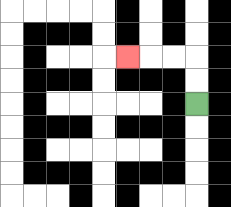{'start': '[8, 4]', 'end': '[5, 2]', 'path_directions': 'U,U,L,L,L', 'path_coordinates': '[[8, 4], [8, 3], [8, 2], [7, 2], [6, 2], [5, 2]]'}